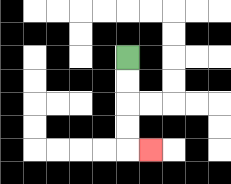{'start': '[5, 2]', 'end': '[6, 6]', 'path_directions': 'D,D,D,D,R', 'path_coordinates': '[[5, 2], [5, 3], [5, 4], [5, 5], [5, 6], [6, 6]]'}